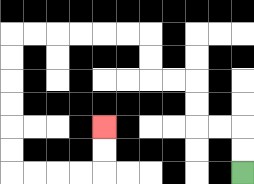{'start': '[10, 7]', 'end': '[4, 5]', 'path_directions': 'U,U,L,L,U,U,L,L,U,U,L,L,L,L,L,L,D,D,D,D,D,D,R,R,R,R,U,U', 'path_coordinates': '[[10, 7], [10, 6], [10, 5], [9, 5], [8, 5], [8, 4], [8, 3], [7, 3], [6, 3], [6, 2], [6, 1], [5, 1], [4, 1], [3, 1], [2, 1], [1, 1], [0, 1], [0, 2], [0, 3], [0, 4], [0, 5], [0, 6], [0, 7], [1, 7], [2, 7], [3, 7], [4, 7], [4, 6], [4, 5]]'}